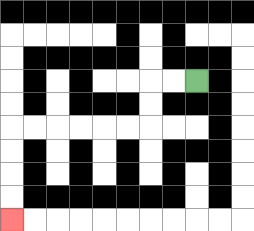{'start': '[8, 3]', 'end': '[0, 9]', 'path_directions': 'L,L,D,D,L,L,L,L,L,L,D,D,D,D', 'path_coordinates': '[[8, 3], [7, 3], [6, 3], [6, 4], [6, 5], [5, 5], [4, 5], [3, 5], [2, 5], [1, 5], [0, 5], [0, 6], [0, 7], [0, 8], [0, 9]]'}